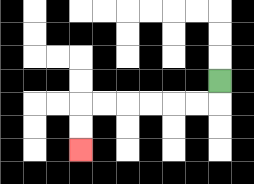{'start': '[9, 3]', 'end': '[3, 6]', 'path_directions': 'D,L,L,L,L,L,L,D,D', 'path_coordinates': '[[9, 3], [9, 4], [8, 4], [7, 4], [6, 4], [5, 4], [4, 4], [3, 4], [3, 5], [3, 6]]'}